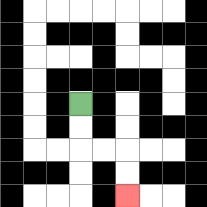{'start': '[3, 4]', 'end': '[5, 8]', 'path_directions': 'D,D,R,R,D,D', 'path_coordinates': '[[3, 4], [3, 5], [3, 6], [4, 6], [5, 6], [5, 7], [5, 8]]'}